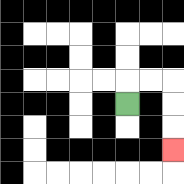{'start': '[5, 4]', 'end': '[7, 6]', 'path_directions': 'U,R,R,D,D,D', 'path_coordinates': '[[5, 4], [5, 3], [6, 3], [7, 3], [7, 4], [7, 5], [7, 6]]'}